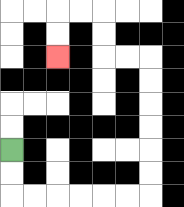{'start': '[0, 6]', 'end': '[2, 2]', 'path_directions': 'D,D,R,R,R,R,R,R,U,U,U,U,U,U,L,L,U,U,L,L,D,D', 'path_coordinates': '[[0, 6], [0, 7], [0, 8], [1, 8], [2, 8], [3, 8], [4, 8], [5, 8], [6, 8], [6, 7], [6, 6], [6, 5], [6, 4], [6, 3], [6, 2], [5, 2], [4, 2], [4, 1], [4, 0], [3, 0], [2, 0], [2, 1], [2, 2]]'}